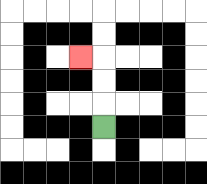{'start': '[4, 5]', 'end': '[3, 2]', 'path_directions': 'U,U,U,L', 'path_coordinates': '[[4, 5], [4, 4], [4, 3], [4, 2], [3, 2]]'}